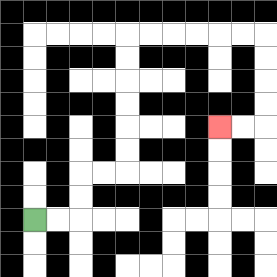{'start': '[1, 9]', 'end': '[9, 5]', 'path_directions': 'R,R,U,U,R,R,U,U,U,U,U,U,R,R,R,R,R,R,D,D,D,D,L,L', 'path_coordinates': '[[1, 9], [2, 9], [3, 9], [3, 8], [3, 7], [4, 7], [5, 7], [5, 6], [5, 5], [5, 4], [5, 3], [5, 2], [5, 1], [6, 1], [7, 1], [8, 1], [9, 1], [10, 1], [11, 1], [11, 2], [11, 3], [11, 4], [11, 5], [10, 5], [9, 5]]'}